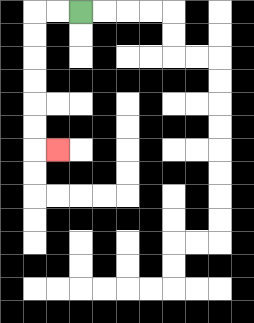{'start': '[3, 0]', 'end': '[2, 6]', 'path_directions': 'L,L,D,D,D,D,D,D,R', 'path_coordinates': '[[3, 0], [2, 0], [1, 0], [1, 1], [1, 2], [1, 3], [1, 4], [1, 5], [1, 6], [2, 6]]'}